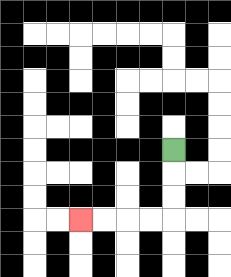{'start': '[7, 6]', 'end': '[3, 9]', 'path_directions': 'D,D,D,L,L,L,L', 'path_coordinates': '[[7, 6], [7, 7], [7, 8], [7, 9], [6, 9], [5, 9], [4, 9], [3, 9]]'}